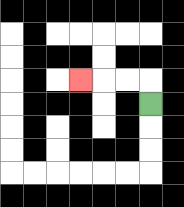{'start': '[6, 4]', 'end': '[3, 3]', 'path_directions': 'U,L,L,L', 'path_coordinates': '[[6, 4], [6, 3], [5, 3], [4, 3], [3, 3]]'}